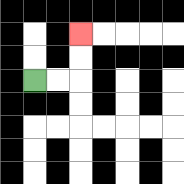{'start': '[1, 3]', 'end': '[3, 1]', 'path_directions': 'R,R,U,U', 'path_coordinates': '[[1, 3], [2, 3], [3, 3], [3, 2], [3, 1]]'}